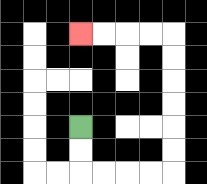{'start': '[3, 5]', 'end': '[3, 1]', 'path_directions': 'D,D,R,R,R,R,U,U,U,U,U,U,L,L,L,L', 'path_coordinates': '[[3, 5], [3, 6], [3, 7], [4, 7], [5, 7], [6, 7], [7, 7], [7, 6], [7, 5], [7, 4], [7, 3], [7, 2], [7, 1], [6, 1], [5, 1], [4, 1], [3, 1]]'}